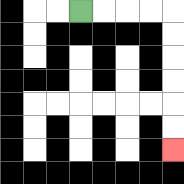{'start': '[3, 0]', 'end': '[7, 6]', 'path_directions': 'R,R,R,R,D,D,D,D,D,D', 'path_coordinates': '[[3, 0], [4, 0], [5, 0], [6, 0], [7, 0], [7, 1], [7, 2], [7, 3], [7, 4], [7, 5], [7, 6]]'}